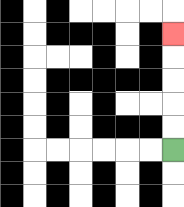{'start': '[7, 6]', 'end': '[7, 1]', 'path_directions': 'U,U,U,U,U', 'path_coordinates': '[[7, 6], [7, 5], [7, 4], [7, 3], [7, 2], [7, 1]]'}